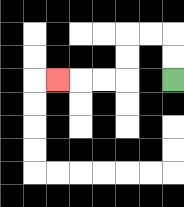{'start': '[7, 3]', 'end': '[2, 3]', 'path_directions': 'U,U,L,L,D,D,L,L,L', 'path_coordinates': '[[7, 3], [7, 2], [7, 1], [6, 1], [5, 1], [5, 2], [5, 3], [4, 3], [3, 3], [2, 3]]'}